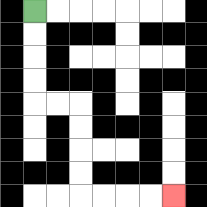{'start': '[1, 0]', 'end': '[7, 8]', 'path_directions': 'D,D,D,D,R,R,D,D,D,D,R,R,R,R', 'path_coordinates': '[[1, 0], [1, 1], [1, 2], [1, 3], [1, 4], [2, 4], [3, 4], [3, 5], [3, 6], [3, 7], [3, 8], [4, 8], [5, 8], [6, 8], [7, 8]]'}